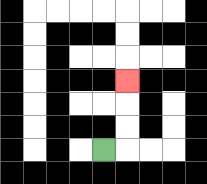{'start': '[4, 6]', 'end': '[5, 3]', 'path_directions': 'R,U,U,U', 'path_coordinates': '[[4, 6], [5, 6], [5, 5], [5, 4], [5, 3]]'}